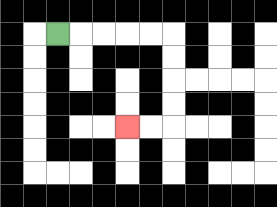{'start': '[2, 1]', 'end': '[5, 5]', 'path_directions': 'R,R,R,R,R,D,D,D,D,L,L', 'path_coordinates': '[[2, 1], [3, 1], [4, 1], [5, 1], [6, 1], [7, 1], [7, 2], [7, 3], [7, 4], [7, 5], [6, 5], [5, 5]]'}